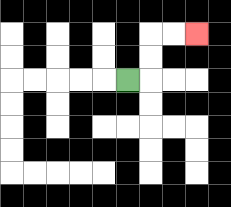{'start': '[5, 3]', 'end': '[8, 1]', 'path_directions': 'R,U,U,R,R', 'path_coordinates': '[[5, 3], [6, 3], [6, 2], [6, 1], [7, 1], [8, 1]]'}